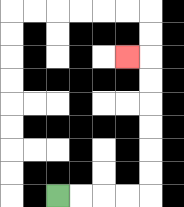{'start': '[2, 8]', 'end': '[5, 2]', 'path_directions': 'R,R,R,R,U,U,U,U,U,U,L', 'path_coordinates': '[[2, 8], [3, 8], [4, 8], [5, 8], [6, 8], [6, 7], [6, 6], [6, 5], [6, 4], [6, 3], [6, 2], [5, 2]]'}